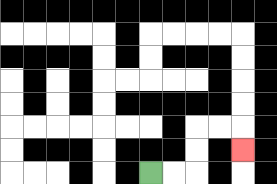{'start': '[6, 7]', 'end': '[10, 6]', 'path_directions': 'R,R,U,U,R,R,D', 'path_coordinates': '[[6, 7], [7, 7], [8, 7], [8, 6], [8, 5], [9, 5], [10, 5], [10, 6]]'}